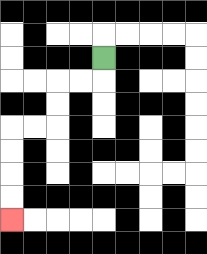{'start': '[4, 2]', 'end': '[0, 9]', 'path_directions': 'D,L,L,D,D,L,L,D,D,D,D', 'path_coordinates': '[[4, 2], [4, 3], [3, 3], [2, 3], [2, 4], [2, 5], [1, 5], [0, 5], [0, 6], [0, 7], [0, 8], [0, 9]]'}